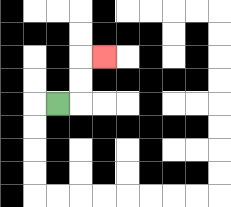{'start': '[2, 4]', 'end': '[4, 2]', 'path_directions': 'R,U,U,R', 'path_coordinates': '[[2, 4], [3, 4], [3, 3], [3, 2], [4, 2]]'}